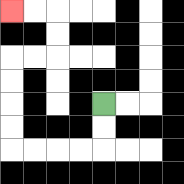{'start': '[4, 4]', 'end': '[0, 0]', 'path_directions': 'D,D,L,L,L,L,U,U,U,U,R,R,U,U,L,L', 'path_coordinates': '[[4, 4], [4, 5], [4, 6], [3, 6], [2, 6], [1, 6], [0, 6], [0, 5], [0, 4], [0, 3], [0, 2], [1, 2], [2, 2], [2, 1], [2, 0], [1, 0], [0, 0]]'}